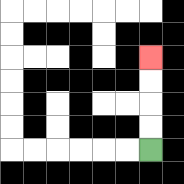{'start': '[6, 6]', 'end': '[6, 2]', 'path_directions': 'U,U,U,U', 'path_coordinates': '[[6, 6], [6, 5], [6, 4], [6, 3], [6, 2]]'}